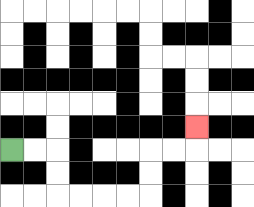{'start': '[0, 6]', 'end': '[8, 5]', 'path_directions': 'R,R,D,D,R,R,R,R,U,U,R,R,U', 'path_coordinates': '[[0, 6], [1, 6], [2, 6], [2, 7], [2, 8], [3, 8], [4, 8], [5, 8], [6, 8], [6, 7], [6, 6], [7, 6], [8, 6], [8, 5]]'}